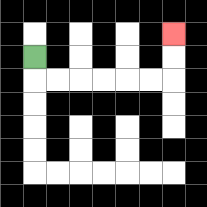{'start': '[1, 2]', 'end': '[7, 1]', 'path_directions': 'D,R,R,R,R,R,R,U,U', 'path_coordinates': '[[1, 2], [1, 3], [2, 3], [3, 3], [4, 3], [5, 3], [6, 3], [7, 3], [7, 2], [7, 1]]'}